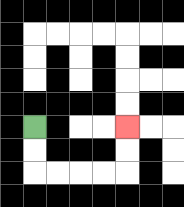{'start': '[1, 5]', 'end': '[5, 5]', 'path_directions': 'D,D,R,R,R,R,U,U', 'path_coordinates': '[[1, 5], [1, 6], [1, 7], [2, 7], [3, 7], [4, 7], [5, 7], [5, 6], [5, 5]]'}